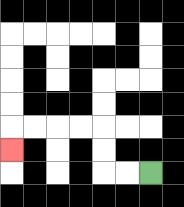{'start': '[6, 7]', 'end': '[0, 6]', 'path_directions': 'L,L,U,U,L,L,L,L,D', 'path_coordinates': '[[6, 7], [5, 7], [4, 7], [4, 6], [4, 5], [3, 5], [2, 5], [1, 5], [0, 5], [0, 6]]'}